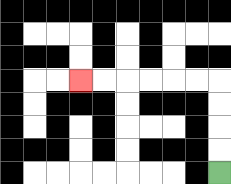{'start': '[9, 7]', 'end': '[3, 3]', 'path_directions': 'U,U,U,U,L,L,L,L,L,L', 'path_coordinates': '[[9, 7], [9, 6], [9, 5], [9, 4], [9, 3], [8, 3], [7, 3], [6, 3], [5, 3], [4, 3], [3, 3]]'}